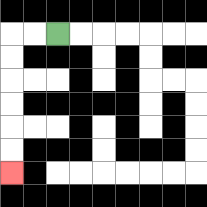{'start': '[2, 1]', 'end': '[0, 7]', 'path_directions': 'L,L,D,D,D,D,D,D', 'path_coordinates': '[[2, 1], [1, 1], [0, 1], [0, 2], [0, 3], [0, 4], [0, 5], [0, 6], [0, 7]]'}